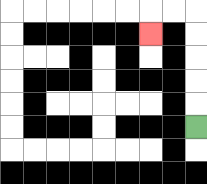{'start': '[8, 5]', 'end': '[6, 1]', 'path_directions': 'U,U,U,U,U,L,L,D', 'path_coordinates': '[[8, 5], [8, 4], [8, 3], [8, 2], [8, 1], [8, 0], [7, 0], [6, 0], [6, 1]]'}